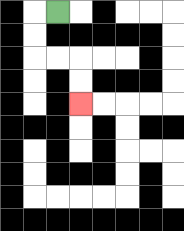{'start': '[2, 0]', 'end': '[3, 4]', 'path_directions': 'L,D,D,R,R,D,D', 'path_coordinates': '[[2, 0], [1, 0], [1, 1], [1, 2], [2, 2], [3, 2], [3, 3], [3, 4]]'}